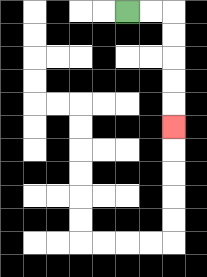{'start': '[5, 0]', 'end': '[7, 5]', 'path_directions': 'R,R,D,D,D,D,D', 'path_coordinates': '[[5, 0], [6, 0], [7, 0], [7, 1], [7, 2], [7, 3], [7, 4], [7, 5]]'}